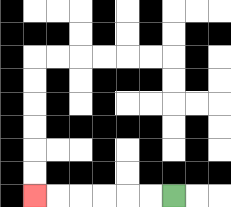{'start': '[7, 8]', 'end': '[1, 8]', 'path_directions': 'L,L,L,L,L,L', 'path_coordinates': '[[7, 8], [6, 8], [5, 8], [4, 8], [3, 8], [2, 8], [1, 8]]'}